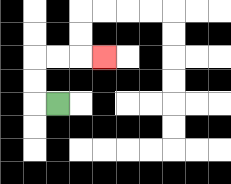{'start': '[2, 4]', 'end': '[4, 2]', 'path_directions': 'L,U,U,R,R,R', 'path_coordinates': '[[2, 4], [1, 4], [1, 3], [1, 2], [2, 2], [3, 2], [4, 2]]'}